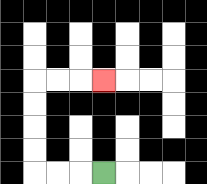{'start': '[4, 7]', 'end': '[4, 3]', 'path_directions': 'L,L,L,U,U,U,U,R,R,R', 'path_coordinates': '[[4, 7], [3, 7], [2, 7], [1, 7], [1, 6], [1, 5], [1, 4], [1, 3], [2, 3], [3, 3], [4, 3]]'}